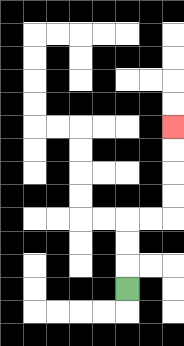{'start': '[5, 12]', 'end': '[7, 5]', 'path_directions': 'U,U,U,R,R,U,U,U,U', 'path_coordinates': '[[5, 12], [5, 11], [5, 10], [5, 9], [6, 9], [7, 9], [7, 8], [7, 7], [7, 6], [7, 5]]'}